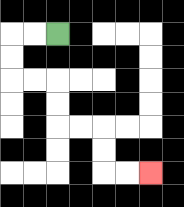{'start': '[2, 1]', 'end': '[6, 7]', 'path_directions': 'L,L,D,D,R,R,D,D,R,R,D,D,R,R', 'path_coordinates': '[[2, 1], [1, 1], [0, 1], [0, 2], [0, 3], [1, 3], [2, 3], [2, 4], [2, 5], [3, 5], [4, 5], [4, 6], [4, 7], [5, 7], [6, 7]]'}